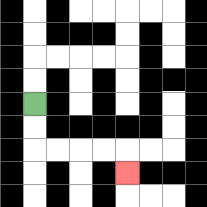{'start': '[1, 4]', 'end': '[5, 7]', 'path_directions': 'D,D,R,R,R,R,D', 'path_coordinates': '[[1, 4], [1, 5], [1, 6], [2, 6], [3, 6], [4, 6], [5, 6], [5, 7]]'}